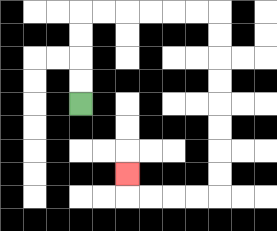{'start': '[3, 4]', 'end': '[5, 7]', 'path_directions': 'U,U,U,U,R,R,R,R,R,R,D,D,D,D,D,D,D,D,L,L,L,L,U', 'path_coordinates': '[[3, 4], [3, 3], [3, 2], [3, 1], [3, 0], [4, 0], [5, 0], [6, 0], [7, 0], [8, 0], [9, 0], [9, 1], [9, 2], [9, 3], [9, 4], [9, 5], [9, 6], [9, 7], [9, 8], [8, 8], [7, 8], [6, 8], [5, 8], [5, 7]]'}